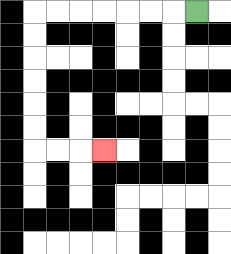{'start': '[8, 0]', 'end': '[4, 6]', 'path_directions': 'L,L,L,L,L,L,L,D,D,D,D,D,D,R,R,R', 'path_coordinates': '[[8, 0], [7, 0], [6, 0], [5, 0], [4, 0], [3, 0], [2, 0], [1, 0], [1, 1], [1, 2], [1, 3], [1, 4], [1, 5], [1, 6], [2, 6], [3, 6], [4, 6]]'}